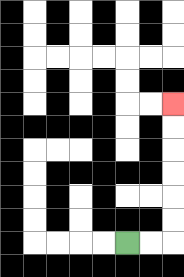{'start': '[5, 10]', 'end': '[7, 4]', 'path_directions': 'R,R,U,U,U,U,U,U', 'path_coordinates': '[[5, 10], [6, 10], [7, 10], [7, 9], [7, 8], [7, 7], [7, 6], [7, 5], [7, 4]]'}